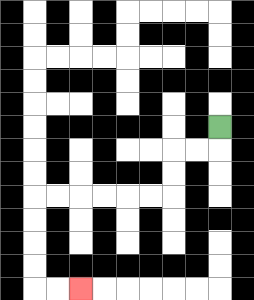{'start': '[9, 5]', 'end': '[3, 12]', 'path_directions': 'D,L,L,D,D,L,L,L,L,L,L,D,D,D,D,R,R', 'path_coordinates': '[[9, 5], [9, 6], [8, 6], [7, 6], [7, 7], [7, 8], [6, 8], [5, 8], [4, 8], [3, 8], [2, 8], [1, 8], [1, 9], [1, 10], [1, 11], [1, 12], [2, 12], [3, 12]]'}